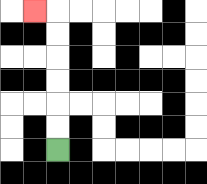{'start': '[2, 6]', 'end': '[1, 0]', 'path_directions': 'U,U,U,U,U,U,L', 'path_coordinates': '[[2, 6], [2, 5], [2, 4], [2, 3], [2, 2], [2, 1], [2, 0], [1, 0]]'}